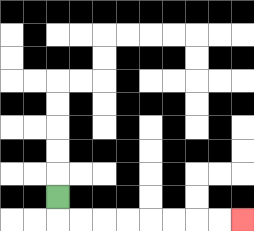{'start': '[2, 8]', 'end': '[10, 9]', 'path_directions': 'D,R,R,R,R,R,R,R,R', 'path_coordinates': '[[2, 8], [2, 9], [3, 9], [4, 9], [5, 9], [6, 9], [7, 9], [8, 9], [9, 9], [10, 9]]'}